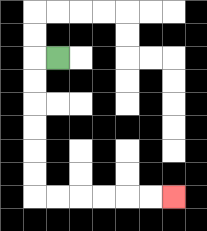{'start': '[2, 2]', 'end': '[7, 8]', 'path_directions': 'L,D,D,D,D,D,D,R,R,R,R,R,R', 'path_coordinates': '[[2, 2], [1, 2], [1, 3], [1, 4], [1, 5], [1, 6], [1, 7], [1, 8], [2, 8], [3, 8], [4, 8], [5, 8], [6, 8], [7, 8]]'}